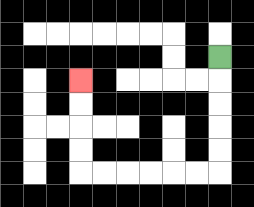{'start': '[9, 2]', 'end': '[3, 3]', 'path_directions': 'D,D,D,D,D,L,L,L,L,L,L,U,U,U,U', 'path_coordinates': '[[9, 2], [9, 3], [9, 4], [9, 5], [9, 6], [9, 7], [8, 7], [7, 7], [6, 7], [5, 7], [4, 7], [3, 7], [3, 6], [3, 5], [3, 4], [3, 3]]'}